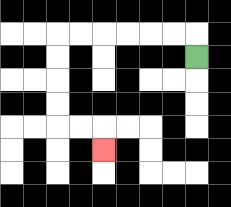{'start': '[8, 2]', 'end': '[4, 6]', 'path_directions': 'U,L,L,L,L,L,L,D,D,D,D,R,R,D', 'path_coordinates': '[[8, 2], [8, 1], [7, 1], [6, 1], [5, 1], [4, 1], [3, 1], [2, 1], [2, 2], [2, 3], [2, 4], [2, 5], [3, 5], [4, 5], [4, 6]]'}